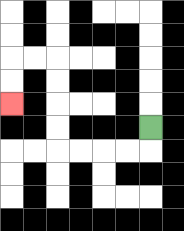{'start': '[6, 5]', 'end': '[0, 4]', 'path_directions': 'D,L,L,L,L,U,U,U,U,L,L,D,D', 'path_coordinates': '[[6, 5], [6, 6], [5, 6], [4, 6], [3, 6], [2, 6], [2, 5], [2, 4], [2, 3], [2, 2], [1, 2], [0, 2], [0, 3], [0, 4]]'}